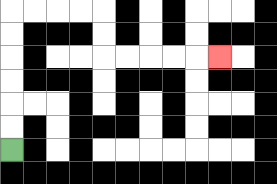{'start': '[0, 6]', 'end': '[9, 2]', 'path_directions': 'U,U,U,U,U,U,R,R,R,R,D,D,R,R,R,R,R', 'path_coordinates': '[[0, 6], [0, 5], [0, 4], [0, 3], [0, 2], [0, 1], [0, 0], [1, 0], [2, 0], [3, 0], [4, 0], [4, 1], [4, 2], [5, 2], [6, 2], [7, 2], [8, 2], [9, 2]]'}